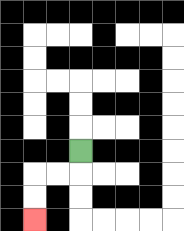{'start': '[3, 6]', 'end': '[1, 9]', 'path_directions': 'D,L,L,D,D', 'path_coordinates': '[[3, 6], [3, 7], [2, 7], [1, 7], [1, 8], [1, 9]]'}